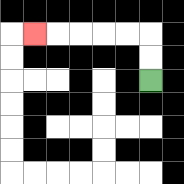{'start': '[6, 3]', 'end': '[1, 1]', 'path_directions': 'U,U,L,L,L,L,L', 'path_coordinates': '[[6, 3], [6, 2], [6, 1], [5, 1], [4, 1], [3, 1], [2, 1], [1, 1]]'}